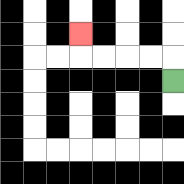{'start': '[7, 3]', 'end': '[3, 1]', 'path_directions': 'U,L,L,L,L,U', 'path_coordinates': '[[7, 3], [7, 2], [6, 2], [5, 2], [4, 2], [3, 2], [3, 1]]'}